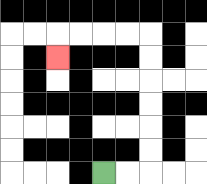{'start': '[4, 7]', 'end': '[2, 2]', 'path_directions': 'R,R,U,U,U,U,U,U,L,L,L,L,D', 'path_coordinates': '[[4, 7], [5, 7], [6, 7], [6, 6], [6, 5], [6, 4], [6, 3], [6, 2], [6, 1], [5, 1], [4, 1], [3, 1], [2, 1], [2, 2]]'}